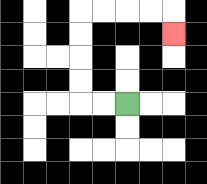{'start': '[5, 4]', 'end': '[7, 1]', 'path_directions': 'L,L,U,U,U,U,R,R,R,R,D', 'path_coordinates': '[[5, 4], [4, 4], [3, 4], [3, 3], [3, 2], [3, 1], [3, 0], [4, 0], [5, 0], [6, 0], [7, 0], [7, 1]]'}